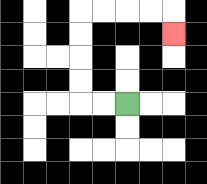{'start': '[5, 4]', 'end': '[7, 1]', 'path_directions': 'L,L,U,U,U,U,R,R,R,R,D', 'path_coordinates': '[[5, 4], [4, 4], [3, 4], [3, 3], [3, 2], [3, 1], [3, 0], [4, 0], [5, 0], [6, 0], [7, 0], [7, 1]]'}